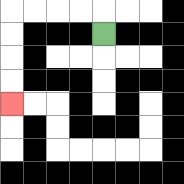{'start': '[4, 1]', 'end': '[0, 4]', 'path_directions': 'U,L,L,L,L,D,D,D,D', 'path_coordinates': '[[4, 1], [4, 0], [3, 0], [2, 0], [1, 0], [0, 0], [0, 1], [0, 2], [0, 3], [0, 4]]'}